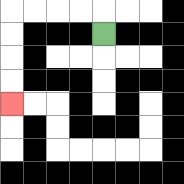{'start': '[4, 1]', 'end': '[0, 4]', 'path_directions': 'U,L,L,L,L,D,D,D,D', 'path_coordinates': '[[4, 1], [4, 0], [3, 0], [2, 0], [1, 0], [0, 0], [0, 1], [0, 2], [0, 3], [0, 4]]'}